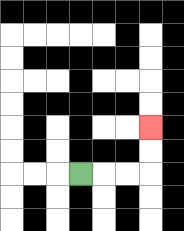{'start': '[3, 7]', 'end': '[6, 5]', 'path_directions': 'R,R,R,U,U', 'path_coordinates': '[[3, 7], [4, 7], [5, 7], [6, 7], [6, 6], [6, 5]]'}